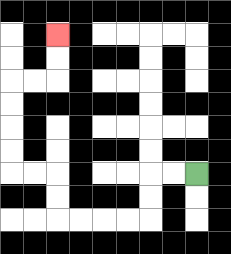{'start': '[8, 7]', 'end': '[2, 1]', 'path_directions': 'L,L,D,D,L,L,L,L,U,U,L,L,U,U,U,U,R,R,U,U', 'path_coordinates': '[[8, 7], [7, 7], [6, 7], [6, 8], [6, 9], [5, 9], [4, 9], [3, 9], [2, 9], [2, 8], [2, 7], [1, 7], [0, 7], [0, 6], [0, 5], [0, 4], [0, 3], [1, 3], [2, 3], [2, 2], [2, 1]]'}